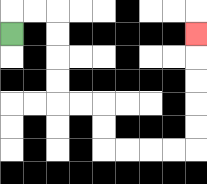{'start': '[0, 1]', 'end': '[8, 1]', 'path_directions': 'U,R,R,D,D,D,D,R,R,D,D,R,R,R,R,U,U,U,U,U', 'path_coordinates': '[[0, 1], [0, 0], [1, 0], [2, 0], [2, 1], [2, 2], [2, 3], [2, 4], [3, 4], [4, 4], [4, 5], [4, 6], [5, 6], [6, 6], [7, 6], [8, 6], [8, 5], [8, 4], [8, 3], [8, 2], [8, 1]]'}